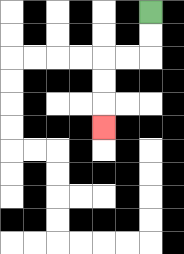{'start': '[6, 0]', 'end': '[4, 5]', 'path_directions': 'D,D,L,L,D,D,D', 'path_coordinates': '[[6, 0], [6, 1], [6, 2], [5, 2], [4, 2], [4, 3], [4, 4], [4, 5]]'}